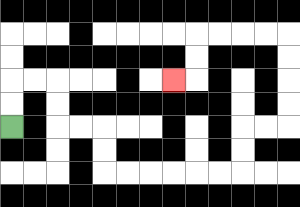{'start': '[0, 5]', 'end': '[7, 3]', 'path_directions': 'U,U,R,R,D,D,R,R,D,D,R,R,R,R,R,R,U,U,R,R,U,U,U,U,L,L,L,L,D,D,L', 'path_coordinates': '[[0, 5], [0, 4], [0, 3], [1, 3], [2, 3], [2, 4], [2, 5], [3, 5], [4, 5], [4, 6], [4, 7], [5, 7], [6, 7], [7, 7], [8, 7], [9, 7], [10, 7], [10, 6], [10, 5], [11, 5], [12, 5], [12, 4], [12, 3], [12, 2], [12, 1], [11, 1], [10, 1], [9, 1], [8, 1], [8, 2], [8, 3], [7, 3]]'}